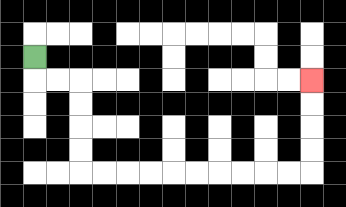{'start': '[1, 2]', 'end': '[13, 3]', 'path_directions': 'D,R,R,D,D,D,D,R,R,R,R,R,R,R,R,R,R,U,U,U,U', 'path_coordinates': '[[1, 2], [1, 3], [2, 3], [3, 3], [3, 4], [3, 5], [3, 6], [3, 7], [4, 7], [5, 7], [6, 7], [7, 7], [8, 7], [9, 7], [10, 7], [11, 7], [12, 7], [13, 7], [13, 6], [13, 5], [13, 4], [13, 3]]'}